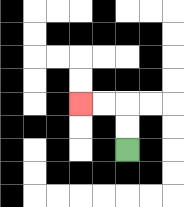{'start': '[5, 6]', 'end': '[3, 4]', 'path_directions': 'U,U,L,L', 'path_coordinates': '[[5, 6], [5, 5], [5, 4], [4, 4], [3, 4]]'}